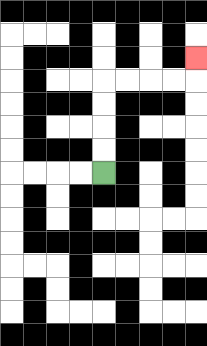{'start': '[4, 7]', 'end': '[8, 2]', 'path_directions': 'U,U,U,U,R,R,R,R,U', 'path_coordinates': '[[4, 7], [4, 6], [4, 5], [4, 4], [4, 3], [5, 3], [6, 3], [7, 3], [8, 3], [8, 2]]'}